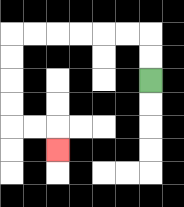{'start': '[6, 3]', 'end': '[2, 6]', 'path_directions': 'U,U,L,L,L,L,L,L,D,D,D,D,R,R,D', 'path_coordinates': '[[6, 3], [6, 2], [6, 1], [5, 1], [4, 1], [3, 1], [2, 1], [1, 1], [0, 1], [0, 2], [0, 3], [0, 4], [0, 5], [1, 5], [2, 5], [2, 6]]'}